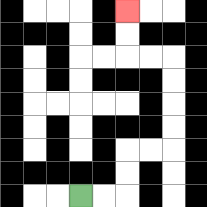{'start': '[3, 8]', 'end': '[5, 0]', 'path_directions': 'R,R,U,U,R,R,U,U,U,U,L,L,U,U', 'path_coordinates': '[[3, 8], [4, 8], [5, 8], [5, 7], [5, 6], [6, 6], [7, 6], [7, 5], [7, 4], [7, 3], [7, 2], [6, 2], [5, 2], [5, 1], [5, 0]]'}